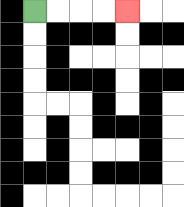{'start': '[1, 0]', 'end': '[5, 0]', 'path_directions': 'R,R,R,R', 'path_coordinates': '[[1, 0], [2, 0], [3, 0], [4, 0], [5, 0]]'}